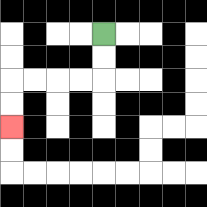{'start': '[4, 1]', 'end': '[0, 5]', 'path_directions': 'D,D,L,L,L,L,D,D', 'path_coordinates': '[[4, 1], [4, 2], [4, 3], [3, 3], [2, 3], [1, 3], [0, 3], [0, 4], [0, 5]]'}